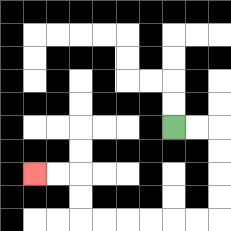{'start': '[7, 5]', 'end': '[1, 7]', 'path_directions': 'R,R,D,D,D,D,L,L,L,L,L,L,U,U,L,L', 'path_coordinates': '[[7, 5], [8, 5], [9, 5], [9, 6], [9, 7], [9, 8], [9, 9], [8, 9], [7, 9], [6, 9], [5, 9], [4, 9], [3, 9], [3, 8], [3, 7], [2, 7], [1, 7]]'}